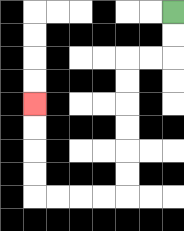{'start': '[7, 0]', 'end': '[1, 4]', 'path_directions': 'D,D,L,L,D,D,D,D,D,D,L,L,L,L,U,U,U,U', 'path_coordinates': '[[7, 0], [7, 1], [7, 2], [6, 2], [5, 2], [5, 3], [5, 4], [5, 5], [5, 6], [5, 7], [5, 8], [4, 8], [3, 8], [2, 8], [1, 8], [1, 7], [1, 6], [1, 5], [1, 4]]'}